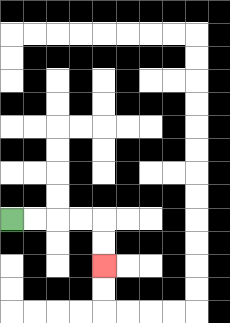{'start': '[0, 9]', 'end': '[4, 11]', 'path_directions': 'R,R,R,R,D,D', 'path_coordinates': '[[0, 9], [1, 9], [2, 9], [3, 9], [4, 9], [4, 10], [4, 11]]'}